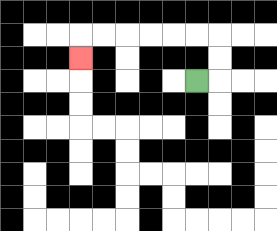{'start': '[8, 3]', 'end': '[3, 2]', 'path_directions': 'R,U,U,L,L,L,L,L,L,D', 'path_coordinates': '[[8, 3], [9, 3], [9, 2], [9, 1], [8, 1], [7, 1], [6, 1], [5, 1], [4, 1], [3, 1], [3, 2]]'}